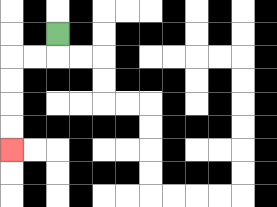{'start': '[2, 1]', 'end': '[0, 6]', 'path_directions': 'D,L,L,D,D,D,D', 'path_coordinates': '[[2, 1], [2, 2], [1, 2], [0, 2], [0, 3], [0, 4], [0, 5], [0, 6]]'}